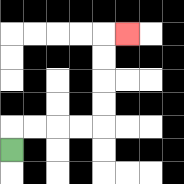{'start': '[0, 6]', 'end': '[5, 1]', 'path_directions': 'U,R,R,R,R,U,U,U,U,R', 'path_coordinates': '[[0, 6], [0, 5], [1, 5], [2, 5], [3, 5], [4, 5], [4, 4], [4, 3], [4, 2], [4, 1], [5, 1]]'}